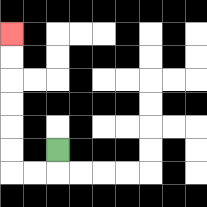{'start': '[2, 6]', 'end': '[0, 1]', 'path_directions': 'D,L,L,U,U,U,U,U,U', 'path_coordinates': '[[2, 6], [2, 7], [1, 7], [0, 7], [0, 6], [0, 5], [0, 4], [0, 3], [0, 2], [0, 1]]'}